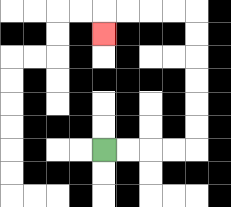{'start': '[4, 6]', 'end': '[4, 1]', 'path_directions': 'R,R,R,R,U,U,U,U,U,U,L,L,L,L,D', 'path_coordinates': '[[4, 6], [5, 6], [6, 6], [7, 6], [8, 6], [8, 5], [8, 4], [8, 3], [8, 2], [8, 1], [8, 0], [7, 0], [6, 0], [5, 0], [4, 0], [4, 1]]'}